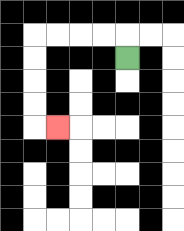{'start': '[5, 2]', 'end': '[2, 5]', 'path_directions': 'U,L,L,L,L,D,D,D,D,R', 'path_coordinates': '[[5, 2], [5, 1], [4, 1], [3, 1], [2, 1], [1, 1], [1, 2], [1, 3], [1, 4], [1, 5], [2, 5]]'}